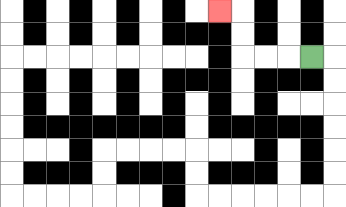{'start': '[13, 2]', 'end': '[9, 0]', 'path_directions': 'L,L,L,U,U,L', 'path_coordinates': '[[13, 2], [12, 2], [11, 2], [10, 2], [10, 1], [10, 0], [9, 0]]'}